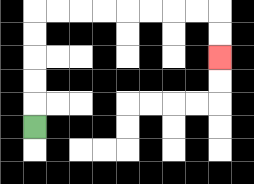{'start': '[1, 5]', 'end': '[9, 2]', 'path_directions': 'U,U,U,U,U,R,R,R,R,R,R,R,R,D,D', 'path_coordinates': '[[1, 5], [1, 4], [1, 3], [1, 2], [1, 1], [1, 0], [2, 0], [3, 0], [4, 0], [5, 0], [6, 0], [7, 0], [8, 0], [9, 0], [9, 1], [9, 2]]'}